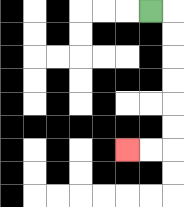{'start': '[6, 0]', 'end': '[5, 6]', 'path_directions': 'R,D,D,D,D,D,D,L,L', 'path_coordinates': '[[6, 0], [7, 0], [7, 1], [7, 2], [7, 3], [7, 4], [7, 5], [7, 6], [6, 6], [5, 6]]'}